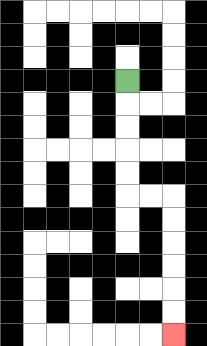{'start': '[5, 3]', 'end': '[7, 14]', 'path_directions': 'D,D,D,D,D,R,R,D,D,D,D,D,D', 'path_coordinates': '[[5, 3], [5, 4], [5, 5], [5, 6], [5, 7], [5, 8], [6, 8], [7, 8], [7, 9], [7, 10], [7, 11], [7, 12], [7, 13], [7, 14]]'}